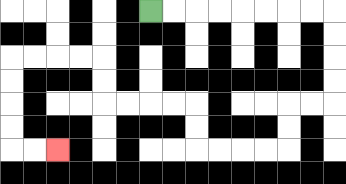{'start': '[6, 0]', 'end': '[2, 6]', 'path_directions': 'R,R,R,R,R,R,R,R,D,D,D,D,L,L,D,D,L,L,L,L,U,U,L,L,L,L,U,U,L,L,L,L,D,D,D,D,R,R', 'path_coordinates': '[[6, 0], [7, 0], [8, 0], [9, 0], [10, 0], [11, 0], [12, 0], [13, 0], [14, 0], [14, 1], [14, 2], [14, 3], [14, 4], [13, 4], [12, 4], [12, 5], [12, 6], [11, 6], [10, 6], [9, 6], [8, 6], [8, 5], [8, 4], [7, 4], [6, 4], [5, 4], [4, 4], [4, 3], [4, 2], [3, 2], [2, 2], [1, 2], [0, 2], [0, 3], [0, 4], [0, 5], [0, 6], [1, 6], [2, 6]]'}